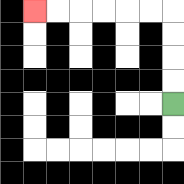{'start': '[7, 4]', 'end': '[1, 0]', 'path_directions': 'U,U,U,U,L,L,L,L,L,L', 'path_coordinates': '[[7, 4], [7, 3], [7, 2], [7, 1], [7, 0], [6, 0], [5, 0], [4, 0], [3, 0], [2, 0], [1, 0]]'}